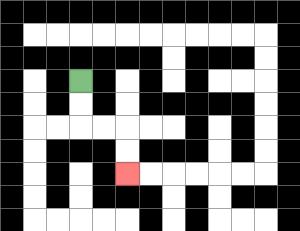{'start': '[3, 3]', 'end': '[5, 7]', 'path_directions': 'D,D,R,R,D,D', 'path_coordinates': '[[3, 3], [3, 4], [3, 5], [4, 5], [5, 5], [5, 6], [5, 7]]'}